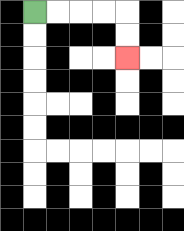{'start': '[1, 0]', 'end': '[5, 2]', 'path_directions': 'R,R,R,R,D,D', 'path_coordinates': '[[1, 0], [2, 0], [3, 0], [4, 0], [5, 0], [5, 1], [5, 2]]'}